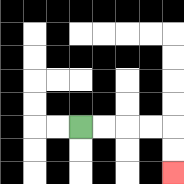{'start': '[3, 5]', 'end': '[7, 7]', 'path_directions': 'R,R,R,R,D,D', 'path_coordinates': '[[3, 5], [4, 5], [5, 5], [6, 5], [7, 5], [7, 6], [7, 7]]'}